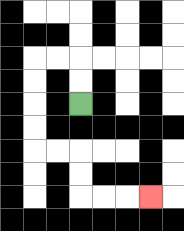{'start': '[3, 4]', 'end': '[6, 8]', 'path_directions': 'U,U,L,L,D,D,D,D,R,R,D,D,R,R,R', 'path_coordinates': '[[3, 4], [3, 3], [3, 2], [2, 2], [1, 2], [1, 3], [1, 4], [1, 5], [1, 6], [2, 6], [3, 6], [3, 7], [3, 8], [4, 8], [5, 8], [6, 8]]'}